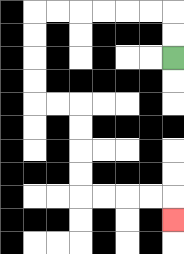{'start': '[7, 2]', 'end': '[7, 9]', 'path_directions': 'U,U,L,L,L,L,L,L,D,D,D,D,R,R,D,D,D,D,R,R,R,R,D', 'path_coordinates': '[[7, 2], [7, 1], [7, 0], [6, 0], [5, 0], [4, 0], [3, 0], [2, 0], [1, 0], [1, 1], [1, 2], [1, 3], [1, 4], [2, 4], [3, 4], [3, 5], [3, 6], [3, 7], [3, 8], [4, 8], [5, 8], [6, 8], [7, 8], [7, 9]]'}